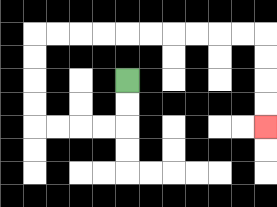{'start': '[5, 3]', 'end': '[11, 5]', 'path_directions': 'D,D,L,L,L,L,U,U,U,U,R,R,R,R,R,R,R,R,R,R,D,D,D,D', 'path_coordinates': '[[5, 3], [5, 4], [5, 5], [4, 5], [3, 5], [2, 5], [1, 5], [1, 4], [1, 3], [1, 2], [1, 1], [2, 1], [3, 1], [4, 1], [5, 1], [6, 1], [7, 1], [8, 1], [9, 1], [10, 1], [11, 1], [11, 2], [11, 3], [11, 4], [11, 5]]'}